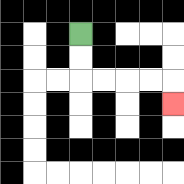{'start': '[3, 1]', 'end': '[7, 4]', 'path_directions': 'D,D,R,R,R,R,D', 'path_coordinates': '[[3, 1], [3, 2], [3, 3], [4, 3], [5, 3], [6, 3], [7, 3], [7, 4]]'}